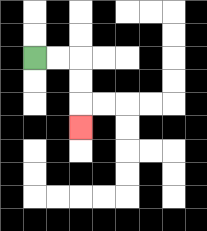{'start': '[1, 2]', 'end': '[3, 5]', 'path_directions': 'R,R,D,D,D', 'path_coordinates': '[[1, 2], [2, 2], [3, 2], [3, 3], [3, 4], [3, 5]]'}